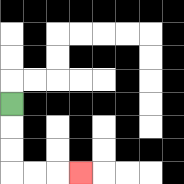{'start': '[0, 4]', 'end': '[3, 7]', 'path_directions': 'D,D,D,R,R,R', 'path_coordinates': '[[0, 4], [0, 5], [0, 6], [0, 7], [1, 7], [2, 7], [3, 7]]'}